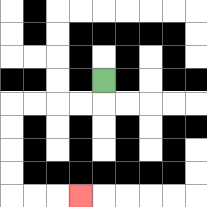{'start': '[4, 3]', 'end': '[3, 8]', 'path_directions': 'D,L,L,L,L,D,D,D,D,R,R,R', 'path_coordinates': '[[4, 3], [4, 4], [3, 4], [2, 4], [1, 4], [0, 4], [0, 5], [0, 6], [0, 7], [0, 8], [1, 8], [2, 8], [3, 8]]'}